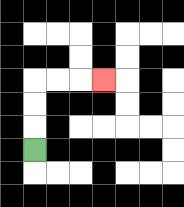{'start': '[1, 6]', 'end': '[4, 3]', 'path_directions': 'U,U,U,R,R,R', 'path_coordinates': '[[1, 6], [1, 5], [1, 4], [1, 3], [2, 3], [3, 3], [4, 3]]'}